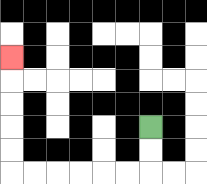{'start': '[6, 5]', 'end': '[0, 2]', 'path_directions': 'D,D,L,L,L,L,L,L,U,U,U,U,U', 'path_coordinates': '[[6, 5], [6, 6], [6, 7], [5, 7], [4, 7], [3, 7], [2, 7], [1, 7], [0, 7], [0, 6], [0, 5], [0, 4], [0, 3], [0, 2]]'}